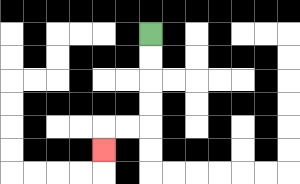{'start': '[6, 1]', 'end': '[4, 6]', 'path_directions': 'D,D,D,D,L,L,D', 'path_coordinates': '[[6, 1], [6, 2], [6, 3], [6, 4], [6, 5], [5, 5], [4, 5], [4, 6]]'}